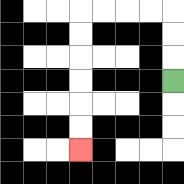{'start': '[7, 3]', 'end': '[3, 6]', 'path_directions': 'U,U,U,L,L,L,L,D,D,D,D,D,D', 'path_coordinates': '[[7, 3], [7, 2], [7, 1], [7, 0], [6, 0], [5, 0], [4, 0], [3, 0], [3, 1], [3, 2], [3, 3], [3, 4], [3, 5], [3, 6]]'}